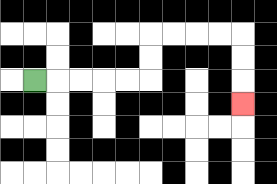{'start': '[1, 3]', 'end': '[10, 4]', 'path_directions': 'R,R,R,R,R,U,U,R,R,R,R,D,D,D', 'path_coordinates': '[[1, 3], [2, 3], [3, 3], [4, 3], [5, 3], [6, 3], [6, 2], [6, 1], [7, 1], [8, 1], [9, 1], [10, 1], [10, 2], [10, 3], [10, 4]]'}